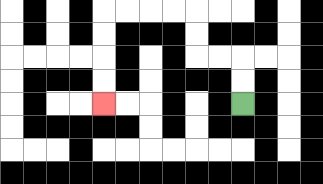{'start': '[10, 4]', 'end': '[4, 4]', 'path_directions': 'U,U,L,L,U,U,L,L,L,L,D,D,D,D', 'path_coordinates': '[[10, 4], [10, 3], [10, 2], [9, 2], [8, 2], [8, 1], [8, 0], [7, 0], [6, 0], [5, 0], [4, 0], [4, 1], [4, 2], [4, 3], [4, 4]]'}